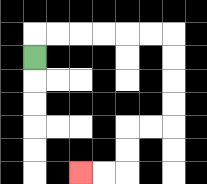{'start': '[1, 2]', 'end': '[3, 7]', 'path_directions': 'U,R,R,R,R,R,R,D,D,D,D,L,L,D,D,L,L', 'path_coordinates': '[[1, 2], [1, 1], [2, 1], [3, 1], [4, 1], [5, 1], [6, 1], [7, 1], [7, 2], [7, 3], [7, 4], [7, 5], [6, 5], [5, 5], [5, 6], [5, 7], [4, 7], [3, 7]]'}